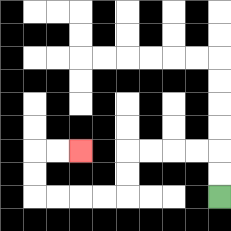{'start': '[9, 8]', 'end': '[3, 6]', 'path_directions': 'U,U,L,L,L,L,D,D,L,L,L,L,U,U,R,R', 'path_coordinates': '[[9, 8], [9, 7], [9, 6], [8, 6], [7, 6], [6, 6], [5, 6], [5, 7], [5, 8], [4, 8], [3, 8], [2, 8], [1, 8], [1, 7], [1, 6], [2, 6], [3, 6]]'}